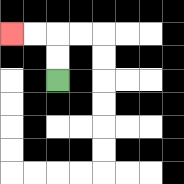{'start': '[2, 3]', 'end': '[0, 1]', 'path_directions': 'U,U,L,L', 'path_coordinates': '[[2, 3], [2, 2], [2, 1], [1, 1], [0, 1]]'}